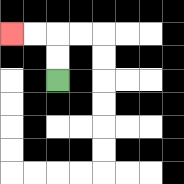{'start': '[2, 3]', 'end': '[0, 1]', 'path_directions': 'U,U,L,L', 'path_coordinates': '[[2, 3], [2, 2], [2, 1], [1, 1], [0, 1]]'}